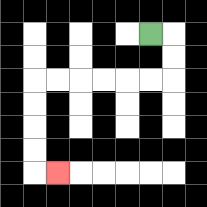{'start': '[6, 1]', 'end': '[2, 7]', 'path_directions': 'R,D,D,L,L,L,L,L,L,D,D,D,D,R', 'path_coordinates': '[[6, 1], [7, 1], [7, 2], [7, 3], [6, 3], [5, 3], [4, 3], [3, 3], [2, 3], [1, 3], [1, 4], [1, 5], [1, 6], [1, 7], [2, 7]]'}